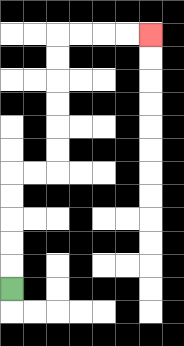{'start': '[0, 12]', 'end': '[6, 1]', 'path_directions': 'U,U,U,U,U,R,R,U,U,U,U,U,U,R,R,R,R', 'path_coordinates': '[[0, 12], [0, 11], [0, 10], [0, 9], [0, 8], [0, 7], [1, 7], [2, 7], [2, 6], [2, 5], [2, 4], [2, 3], [2, 2], [2, 1], [3, 1], [4, 1], [5, 1], [6, 1]]'}